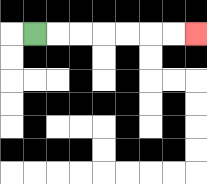{'start': '[1, 1]', 'end': '[8, 1]', 'path_directions': 'R,R,R,R,R,R,R', 'path_coordinates': '[[1, 1], [2, 1], [3, 1], [4, 1], [5, 1], [6, 1], [7, 1], [8, 1]]'}